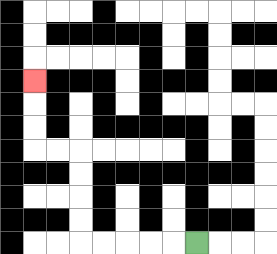{'start': '[8, 10]', 'end': '[1, 3]', 'path_directions': 'L,L,L,L,L,U,U,U,U,L,L,U,U,U', 'path_coordinates': '[[8, 10], [7, 10], [6, 10], [5, 10], [4, 10], [3, 10], [3, 9], [3, 8], [3, 7], [3, 6], [2, 6], [1, 6], [1, 5], [1, 4], [1, 3]]'}